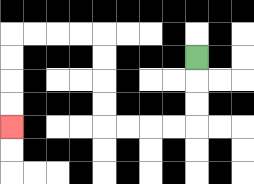{'start': '[8, 2]', 'end': '[0, 5]', 'path_directions': 'D,D,D,L,L,L,L,U,U,U,U,L,L,L,L,D,D,D,D', 'path_coordinates': '[[8, 2], [8, 3], [8, 4], [8, 5], [7, 5], [6, 5], [5, 5], [4, 5], [4, 4], [4, 3], [4, 2], [4, 1], [3, 1], [2, 1], [1, 1], [0, 1], [0, 2], [0, 3], [0, 4], [0, 5]]'}